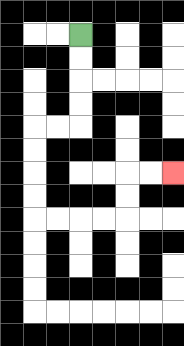{'start': '[3, 1]', 'end': '[7, 7]', 'path_directions': 'D,D,D,D,L,L,D,D,D,D,R,R,R,R,U,U,R,R', 'path_coordinates': '[[3, 1], [3, 2], [3, 3], [3, 4], [3, 5], [2, 5], [1, 5], [1, 6], [1, 7], [1, 8], [1, 9], [2, 9], [3, 9], [4, 9], [5, 9], [5, 8], [5, 7], [6, 7], [7, 7]]'}